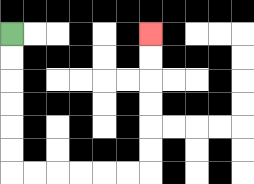{'start': '[0, 1]', 'end': '[6, 1]', 'path_directions': 'D,D,D,D,D,D,R,R,R,R,R,R,U,U,U,U,U,U', 'path_coordinates': '[[0, 1], [0, 2], [0, 3], [0, 4], [0, 5], [0, 6], [0, 7], [1, 7], [2, 7], [3, 7], [4, 7], [5, 7], [6, 7], [6, 6], [6, 5], [6, 4], [6, 3], [6, 2], [6, 1]]'}